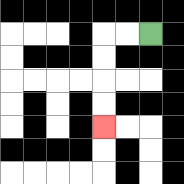{'start': '[6, 1]', 'end': '[4, 5]', 'path_directions': 'L,L,D,D,D,D', 'path_coordinates': '[[6, 1], [5, 1], [4, 1], [4, 2], [4, 3], [4, 4], [4, 5]]'}